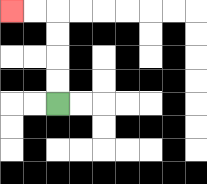{'start': '[2, 4]', 'end': '[0, 0]', 'path_directions': 'U,U,U,U,L,L', 'path_coordinates': '[[2, 4], [2, 3], [2, 2], [2, 1], [2, 0], [1, 0], [0, 0]]'}